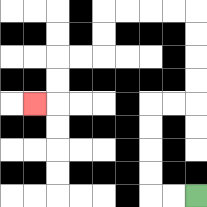{'start': '[8, 8]', 'end': '[1, 4]', 'path_directions': 'L,L,U,U,U,U,R,R,U,U,U,U,L,L,L,L,D,D,L,L,D,D,L', 'path_coordinates': '[[8, 8], [7, 8], [6, 8], [6, 7], [6, 6], [6, 5], [6, 4], [7, 4], [8, 4], [8, 3], [8, 2], [8, 1], [8, 0], [7, 0], [6, 0], [5, 0], [4, 0], [4, 1], [4, 2], [3, 2], [2, 2], [2, 3], [2, 4], [1, 4]]'}